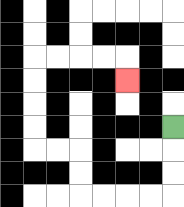{'start': '[7, 5]', 'end': '[5, 3]', 'path_directions': 'D,D,D,L,L,L,L,U,U,L,L,U,U,U,U,R,R,R,R,D', 'path_coordinates': '[[7, 5], [7, 6], [7, 7], [7, 8], [6, 8], [5, 8], [4, 8], [3, 8], [3, 7], [3, 6], [2, 6], [1, 6], [1, 5], [1, 4], [1, 3], [1, 2], [2, 2], [3, 2], [4, 2], [5, 2], [5, 3]]'}